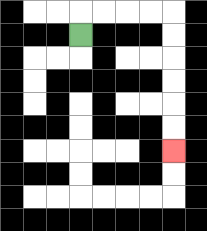{'start': '[3, 1]', 'end': '[7, 6]', 'path_directions': 'U,R,R,R,R,D,D,D,D,D,D', 'path_coordinates': '[[3, 1], [3, 0], [4, 0], [5, 0], [6, 0], [7, 0], [7, 1], [7, 2], [7, 3], [7, 4], [7, 5], [7, 6]]'}